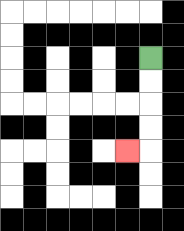{'start': '[6, 2]', 'end': '[5, 6]', 'path_directions': 'D,D,D,D,L', 'path_coordinates': '[[6, 2], [6, 3], [6, 4], [6, 5], [6, 6], [5, 6]]'}